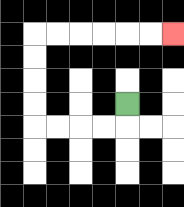{'start': '[5, 4]', 'end': '[7, 1]', 'path_directions': 'D,L,L,L,L,U,U,U,U,R,R,R,R,R,R', 'path_coordinates': '[[5, 4], [5, 5], [4, 5], [3, 5], [2, 5], [1, 5], [1, 4], [1, 3], [1, 2], [1, 1], [2, 1], [3, 1], [4, 1], [5, 1], [6, 1], [7, 1]]'}